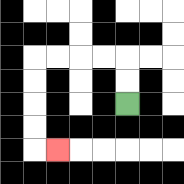{'start': '[5, 4]', 'end': '[2, 6]', 'path_directions': 'U,U,L,L,L,L,D,D,D,D,R', 'path_coordinates': '[[5, 4], [5, 3], [5, 2], [4, 2], [3, 2], [2, 2], [1, 2], [1, 3], [1, 4], [1, 5], [1, 6], [2, 6]]'}